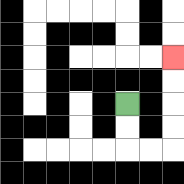{'start': '[5, 4]', 'end': '[7, 2]', 'path_directions': 'D,D,R,R,U,U,U,U', 'path_coordinates': '[[5, 4], [5, 5], [5, 6], [6, 6], [7, 6], [7, 5], [7, 4], [7, 3], [7, 2]]'}